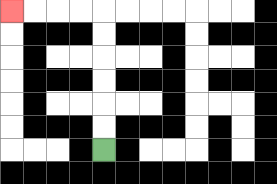{'start': '[4, 6]', 'end': '[0, 0]', 'path_directions': 'U,U,U,U,U,U,L,L,L,L', 'path_coordinates': '[[4, 6], [4, 5], [4, 4], [4, 3], [4, 2], [4, 1], [4, 0], [3, 0], [2, 0], [1, 0], [0, 0]]'}